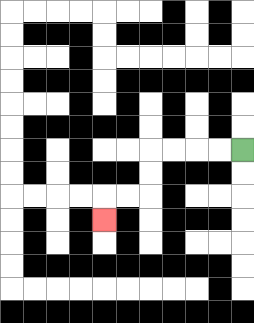{'start': '[10, 6]', 'end': '[4, 9]', 'path_directions': 'L,L,L,L,D,D,L,L,D', 'path_coordinates': '[[10, 6], [9, 6], [8, 6], [7, 6], [6, 6], [6, 7], [6, 8], [5, 8], [4, 8], [4, 9]]'}